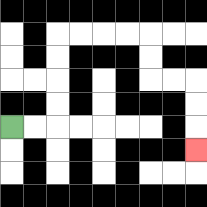{'start': '[0, 5]', 'end': '[8, 6]', 'path_directions': 'R,R,U,U,U,U,R,R,R,R,D,D,R,R,D,D,D', 'path_coordinates': '[[0, 5], [1, 5], [2, 5], [2, 4], [2, 3], [2, 2], [2, 1], [3, 1], [4, 1], [5, 1], [6, 1], [6, 2], [6, 3], [7, 3], [8, 3], [8, 4], [8, 5], [8, 6]]'}